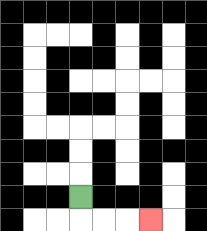{'start': '[3, 8]', 'end': '[6, 9]', 'path_directions': 'D,R,R,R', 'path_coordinates': '[[3, 8], [3, 9], [4, 9], [5, 9], [6, 9]]'}